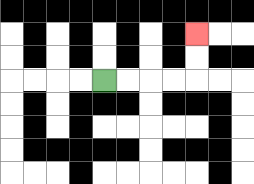{'start': '[4, 3]', 'end': '[8, 1]', 'path_directions': 'R,R,R,R,U,U', 'path_coordinates': '[[4, 3], [5, 3], [6, 3], [7, 3], [8, 3], [8, 2], [8, 1]]'}